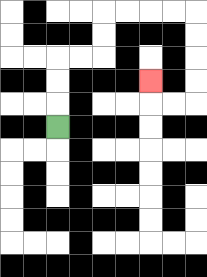{'start': '[2, 5]', 'end': '[6, 3]', 'path_directions': 'U,U,U,R,R,U,U,R,R,R,R,D,D,D,D,L,L,U', 'path_coordinates': '[[2, 5], [2, 4], [2, 3], [2, 2], [3, 2], [4, 2], [4, 1], [4, 0], [5, 0], [6, 0], [7, 0], [8, 0], [8, 1], [8, 2], [8, 3], [8, 4], [7, 4], [6, 4], [6, 3]]'}